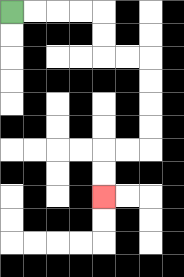{'start': '[0, 0]', 'end': '[4, 8]', 'path_directions': 'R,R,R,R,D,D,R,R,D,D,D,D,L,L,D,D', 'path_coordinates': '[[0, 0], [1, 0], [2, 0], [3, 0], [4, 0], [4, 1], [4, 2], [5, 2], [6, 2], [6, 3], [6, 4], [6, 5], [6, 6], [5, 6], [4, 6], [4, 7], [4, 8]]'}